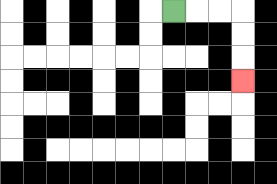{'start': '[7, 0]', 'end': '[10, 3]', 'path_directions': 'R,R,R,D,D,D', 'path_coordinates': '[[7, 0], [8, 0], [9, 0], [10, 0], [10, 1], [10, 2], [10, 3]]'}